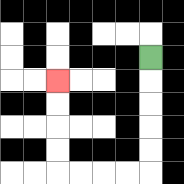{'start': '[6, 2]', 'end': '[2, 3]', 'path_directions': 'D,D,D,D,D,L,L,L,L,U,U,U,U', 'path_coordinates': '[[6, 2], [6, 3], [6, 4], [6, 5], [6, 6], [6, 7], [5, 7], [4, 7], [3, 7], [2, 7], [2, 6], [2, 5], [2, 4], [2, 3]]'}